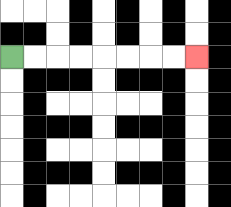{'start': '[0, 2]', 'end': '[8, 2]', 'path_directions': 'R,R,R,R,R,R,R,R', 'path_coordinates': '[[0, 2], [1, 2], [2, 2], [3, 2], [4, 2], [5, 2], [6, 2], [7, 2], [8, 2]]'}